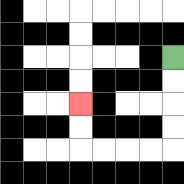{'start': '[7, 2]', 'end': '[3, 4]', 'path_directions': 'D,D,D,D,L,L,L,L,U,U', 'path_coordinates': '[[7, 2], [7, 3], [7, 4], [7, 5], [7, 6], [6, 6], [5, 6], [4, 6], [3, 6], [3, 5], [3, 4]]'}